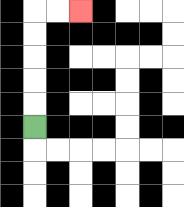{'start': '[1, 5]', 'end': '[3, 0]', 'path_directions': 'U,U,U,U,U,R,R', 'path_coordinates': '[[1, 5], [1, 4], [1, 3], [1, 2], [1, 1], [1, 0], [2, 0], [3, 0]]'}